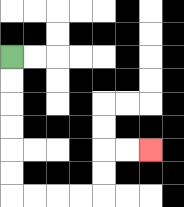{'start': '[0, 2]', 'end': '[6, 6]', 'path_directions': 'D,D,D,D,D,D,R,R,R,R,U,U,R,R', 'path_coordinates': '[[0, 2], [0, 3], [0, 4], [0, 5], [0, 6], [0, 7], [0, 8], [1, 8], [2, 8], [3, 8], [4, 8], [4, 7], [4, 6], [5, 6], [6, 6]]'}